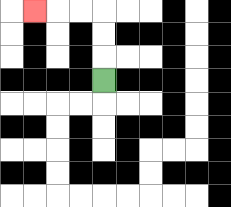{'start': '[4, 3]', 'end': '[1, 0]', 'path_directions': 'U,U,U,L,L,L', 'path_coordinates': '[[4, 3], [4, 2], [4, 1], [4, 0], [3, 0], [2, 0], [1, 0]]'}